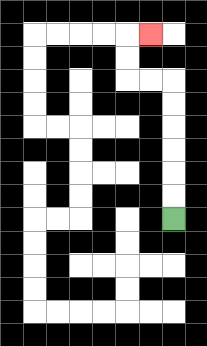{'start': '[7, 9]', 'end': '[6, 1]', 'path_directions': 'U,U,U,U,U,U,L,L,U,U,R', 'path_coordinates': '[[7, 9], [7, 8], [7, 7], [7, 6], [7, 5], [7, 4], [7, 3], [6, 3], [5, 3], [5, 2], [5, 1], [6, 1]]'}